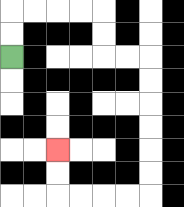{'start': '[0, 2]', 'end': '[2, 6]', 'path_directions': 'U,U,R,R,R,R,D,D,R,R,D,D,D,D,D,D,L,L,L,L,U,U', 'path_coordinates': '[[0, 2], [0, 1], [0, 0], [1, 0], [2, 0], [3, 0], [4, 0], [4, 1], [4, 2], [5, 2], [6, 2], [6, 3], [6, 4], [6, 5], [6, 6], [6, 7], [6, 8], [5, 8], [4, 8], [3, 8], [2, 8], [2, 7], [2, 6]]'}